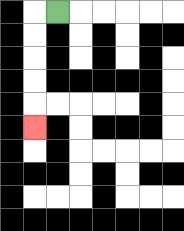{'start': '[2, 0]', 'end': '[1, 5]', 'path_directions': 'L,D,D,D,D,D', 'path_coordinates': '[[2, 0], [1, 0], [1, 1], [1, 2], [1, 3], [1, 4], [1, 5]]'}